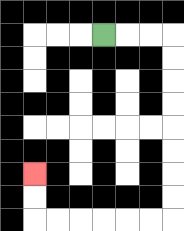{'start': '[4, 1]', 'end': '[1, 7]', 'path_directions': 'R,R,R,D,D,D,D,D,D,D,D,L,L,L,L,L,L,U,U', 'path_coordinates': '[[4, 1], [5, 1], [6, 1], [7, 1], [7, 2], [7, 3], [7, 4], [7, 5], [7, 6], [7, 7], [7, 8], [7, 9], [6, 9], [5, 9], [4, 9], [3, 9], [2, 9], [1, 9], [1, 8], [1, 7]]'}